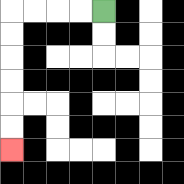{'start': '[4, 0]', 'end': '[0, 6]', 'path_directions': 'L,L,L,L,D,D,D,D,D,D', 'path_coordinates': '[[4, 0], [3, 0], [2, 0], [1, 0], [0, 0], [0, 1], [0, 2], [0, 3], [0, 4], [0, 5], [0, 6]]'}